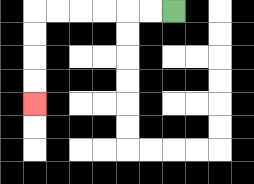{'start': '[7, 0]', 'end': '[1, 4]', 'path_directions': 'L,L,L,L,L,L,D,D,D,D', 'path_coordinates': '[[7, 0], [6, 0], [5, 0], [4, 0], [3, 0], [2, 0], [1, 0], [1, 1], [1, 2], [1, 3], [1, 4]]'}